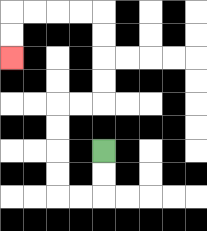{'start': '[4, 6]', 'end': '[0, 2]', 'path_directions': 'D,D,L,L,U,U,U,U,R,R,U,U,U,U,L,L,L,L,D,D', 'path_coordinates': '[[4, 6], [4, 7], [4, 8], [3, 8], [2, 8], [2, 7], [2, 6], [2, 5], [2, 4], [3, 4], [4, 4], [4, 3], [4, 2], [4, 1], [4, 0], [3, 0], [2, 0], [1, 0], [0, 0], [0, 1], [0, 2]]'}